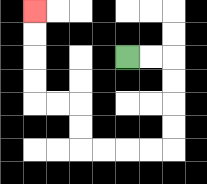{'start': '[5, 2]', 'end': '[1, 0]', 'path_directions': 'R,R,D,D,D,D,L,L,L,L,U,U,L,L,U,U,U,U', 'path_coordinates': '[[5, 2], [6, 2], [7, 2], [7, 3], [7, 4], [7, 5], [7, 6], [6, 6], [5, 6], [4, 6], [3, 6], [3, 5], [3, 4], [2, 4], [1, 4], [1, 3], [1, 2], [1, 1], [1, 0]]'}